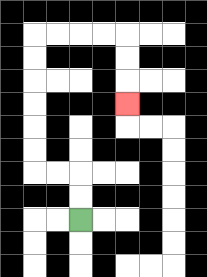{'start': '[3, 9]', 'end': '[5, 4]', 'path_directions': 'U,U,L,L,U,U,U,U,U,U,R,R,R,R,D,D,D', 'path_coordinates': '[[3, 9], [3, 8], [3, 7], [2, 7], [1, 7], [1, 6], [1, 5], [1, 4], [1, 3], [1, 2], [1, 1], [2, 1], [3, 1], [4, 1], [5, 1], [5, 2], [5, 3], [5, 4]]'}